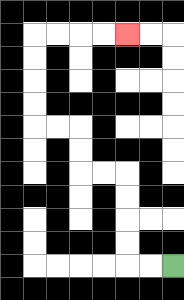{'start': '[7, 11]', 'end': '[5, 1]', 'path_directions': 'L,L,U,U,U,U,L,L,U,U,L,L,U,U,U,U,R,R,R,R', 'path_coordinates': '[[7, 11], [6, 11], [5, 11], [5, 10], [5, 9], [5, 8], [5, 7], [4, 7], [3, 7], [3, 6], [3, 5], [2, 5], [1, 5], [1, 4], [1, 3], [1, 2], [1, 1], [2, 1], [3, 1], [4, 1], [5, 1]]'}